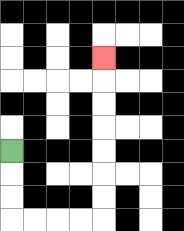{'start': '[0, 6]', 'end': '[4, 2]', 'path_directions': 'D,D,D,R,R,R,R,U,U,U,U,U,U,U', 'path_coordinates': '[[0, 6], [0, 7], [0, 8], [0, 9], [1, 9], [2, 9], [3, 9], [4, 9], [4, 8], [4, 7], [4, 6], [4, 5], [4, 4], [4, 3], [4, 2]]'}